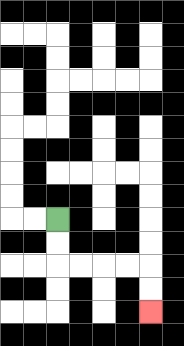{'start': '[2, 9]', 'end': '[6, 13]', 'path_directions': 'D,D,R,R,R,R,D,D', 'path_coordinates': '[[2, 9], [2, 10], [2, 11], [3, 11], [4, 11], [5, 11], [6, 11], [6, 12], [6, 13]]'}